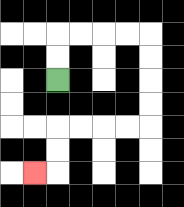{'start': '[2, 3]', 'end': '[1, 7]', 'path_directions': 'U,U,R,R,R,R,D,D,D,D,L,L,L,L,D,D,L', 'path_coordinates': '[[2, 3], [2, 2], [2, 1], [3, 1], [4, 1], [5, 1], [6, 1], [6, 2], [6, 3], [6, 4], [6, 5], [5, 5], [4, 5], [3, 5], [2, 5], [2, 6], [2, 7], [1, 7]]'}